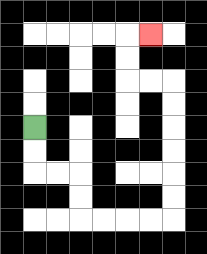{'start': '[1, 5]', 'end': '[6, 1]', 'path_directions': 'D,D,R,R,D,D,R,R,R,R,U,U,U,U,U,U,L,L,U,U,R', 'path_coordinates': '[[1, 5], [1, 6], [1, 7], [2, 7], [3, 7], [3, 8], [3, 9], [4, 9], [5, 9], [6, 9], [7, 9], [7, 8], [7, 7], [7, 6], [7, 5], [7, 4], [7, 3], [6, 3], [5, 3], [5, 2], [5, 1], [6, 1]]'}